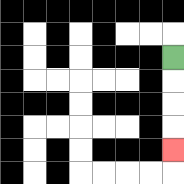{'start': '[7, 2]', 'end': '[7, 6]', 'path_directions': 'D,D,D,D', 'path_coordinates': '[[7, 2], [7, 3], [7, 4], [7, 5], [7, 6]]'}